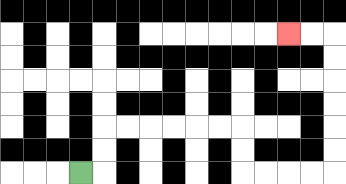{'start': '[3, 7]', 'end': '[12, 1]', 'path_directions': 'R,U,U,R,R,R,R,R,R,D,D,R,R,R,R,U,U,U,U,U,U,L,L', 'path_coordinates': '[[3, 7], [4, 7], [4, 6], [4, 5], [5, 5], [6, 5], [7, 5], [8, 5], [9, 5], [10, 5], [10, 6], [10, 7], [11, 7], [12, 7], [13, 7], [14, 7], [14, 6], [14, 5], [14, 4], [14, 3], [14, 2], [14, 1], [13, 1], [12, 1]]'}